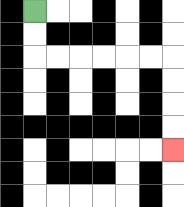{'start': '[1, 0]', 'end': '[7, 6]', 'path_directions': 'D,D,R,R,R,R,R,R,D,D,D,D', 'path_coordinates': '[[1, 0], [1, 1], [1, 2], [2, 2], [3, 2], [4, 2], [5, 2], [6, 2], [7, 2], [7, 3], [7, 4], [7, 5], [7, 6]]'}